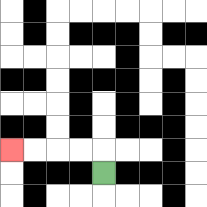{'start': '[4, 7]', 'end': '[0, 6]', 'path_directions': 'U,L,L,L,L', 'path_coordinates': '[[4, 7], [4, 6], [3, 6], [2, 6], [1, 6], [0, 6]]'}